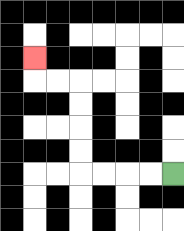{'start': '[7, 7]', 'end': '[1, 2]', 'path_directions': 'L,L,L,L,U,U,U,U,L,L,U', 'path_coordinates': '[[7, 7], [6, 7], [5, 7], [4, 7], [3, 7], [3, 6], [3, 5], [3, 4], [3, 3], [2, 3], [1, 3], [1, 2]]'}